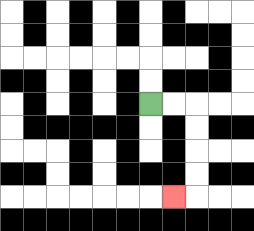{'start': '[6, 4]', 'end': '[7, 8]', 'path_directions': 'R,R,D,D,D,D,L', 'path_coordinates': '[[6, 4], [7, 4], [8, 4], [8, 5], [8, 6], [8, 7], [8, 8], [7, 8]]'}